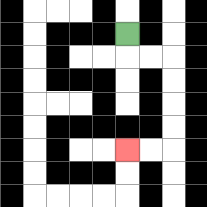{'start': '[5, 1]', 'end': '[5, 6]', 'path_directions': 'D,R,R,D,D,D,D,L,L', 'path_coordinates': '[[5, 1], [5, 2], [6, 2], [7, 2], [7, 3], [7, 4], [7, 5], [7, 6], [6, 6], [5, 6]]'}